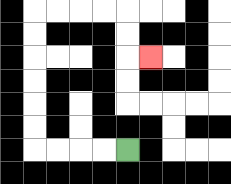{'start': '[5, 6]', 'end': '[6, 2]', 'path_directions': 'L,L,L,L,U,U,U,U,U,U,R,R,R,R,D,D,R', 'path_coordinates': '[[5, 6], [4, 6], [3, 6], [2, 6], [1, 6], [1, 5], [1, 4], [1, 3], [1, 2], [1, 1], [1, 0], [2, 0], [3, 0], [4, 0], [5, 0], [5, 1], [5, 2], [6, 2]]'}